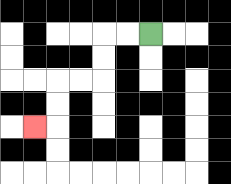{'start': '[6, 1]', 'end': '[1, 5]', 'path_directions': 'L,L,D,D,L,L,D,D,L', 'path_coordinates': '[[6, 1], [5, 1], [4, 1], [4, 2], [4, 3], [3, 3], [2, 3], [2, 4], [2, 5], [1, 5]]'}